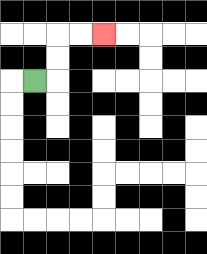{'start': '[1, 3]', 'end': '[4, 1]', 'path_directions': 'R,U,U,R,R', 'path_coordinates': '[[1, 3], [2, 3], [2, 2], [2, 1], [3, 1], [4, 1]]'}